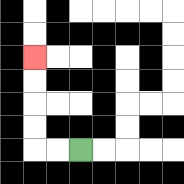{'start': '[3, 6]', 'end': '[1, 2]', 'path_directions': 'L,L,U,U,U,U', 'path_coordinates': '[[3, 6], [2, 6], [1, 6], [1, 5], [1, 4], [1, 3], [1, 2]]'}